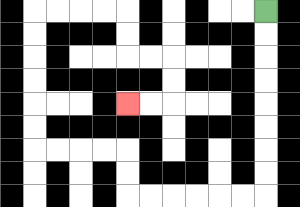{'start': '[11, 0]', 'end': '[5, 4]', 'path_directions': 'D,D,D,D,D,D,D,D,L,L,L,L,L,L,U,U,L,L,L,L,U,U,U,U,U,U,R,R,R,R,D,D,R,R,D,D,L,L', 'path_coordinates': '[[11, 0], [11, 1], [11, 2], [11, 3], [11, 4], [11, 5], [11, 6], [11, 7], [11, 8], [10, 8], [9, 8], [8, 8], [7, 8], [6, 8], [5, 8], [5, 7], [5, 6], [4, 6], [3, 6], [2, 6], [1, 6], [1, 5], [1, 4], [1, 3], [1, 2], [1, 1], [1, 0], [2, 0], [3, 0], [4, 0], [5, 0], [5, 1], [5, 2], [6, 2], [7, 2], [7, 3], [7, 4], [6, 4], [5, 4]]'}